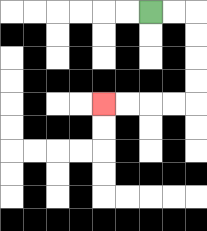{'start': '[6, 0]', 'end': '[4, 4]', 'path_directions': 'R,R,D,D,D,D,L,L,L,L', 'path_coordinates': '[[6, 0], [7, 0], [8, 0], [8, 1], [8, 2], [8, 3], [8, 4], [7, 4], [6, 4], [5, 4], [4, 4]]'}